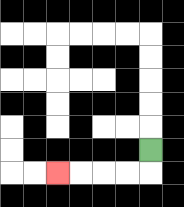{'start': '[6, 6]', 'end': '[2, 7]', 'path_directions': 'D,L,L,L,L', 'path_coordinates': '[[6, 6], [6, 7], [5, 7], [4, 7], [3, 7], [2, 7]]'}